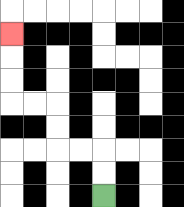{'start': '[4, 8]', 'end': '[0, 1]', 'path_directions': 'U,U,L,L,U,U,L,L,U,U,U', 'path_coordinates': '[[4, 8], [4, 7], [4, 6], [3, 6], [2, 6], [2, 5], [2, 4], [1, 4], [0, 4], [0, 3], [0, 2], [0, 1]]'}